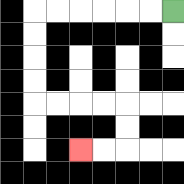{'start': '[7, 0]', 'end': '[3, 6]', 'path_directions': 'L,L,L,L,L,L,D,D,D,D,R,R,R,R,D,D,L,L', 'path_coordinates': '[[7, 0], [6, 0], [5, 0], [4, 0], [3, 0], [2, 0], [1, 0], [1, 1], [1, 2], [1, 3], [1, 4], [2, 4], [3, 4], [4, 4], [5, 4], [5, 5], [5, 6], [4, 6], [3, 6]]'}